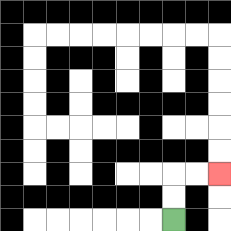{'start': '[7, 9]', 'end': '[9, 7]', 'path_directions': 'U,U,R,R', 'path_coordinates': '[[7, 9], [7, 8], [7, 7], [8, 7], [9, 7]]'}